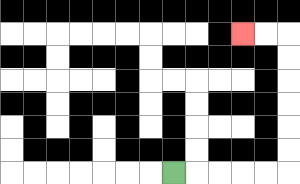{'start': '[7, 7]', 'end': '[10, 1]', 'path_directions': 'R,R,R,R,R,U,U,U,U,U,U,L,L', 'path_coordinates': '[[7, 7], [8, 7], [9, 7], [10, 7], [11, 7], [12, 7], [12, 6], [12, 5], [12, 4], [12, 3], [12, 2], [12, 1], [11, 1], [10, 1]]'}